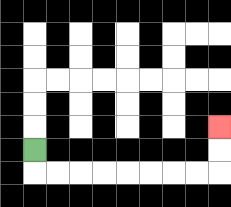{'start': '[1, 6]', 'end': '[9, 5]', 'path_directions': 'D,R,R,R,R,R,R,R,R,U,U', 'path_coordinates': '[[1, 6], [1, 7], [2, 7], [3, 7], [4, 7], [5, 7], [6, 7], [7, 7], [8, 7], [9, 7], [9, 6], [9, 5]]'}